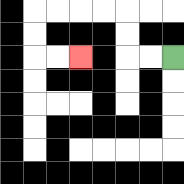{'start': '[7, 2]', 'end': '[3, 2]', 'path_directions': 'L,L,U,U,L,L,L,L,D,D,R,R', 'path_coordinates': '[[7, 2], [6, 2], [5, 2], [5, 1], [5, 0], [4, 0], [3, 0], [2, 0], [1, 0], [1, 1], [1, 2], [2, 2], [3, 2]]'}